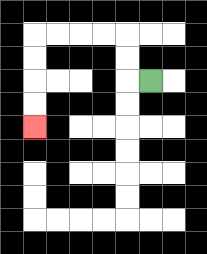{'start': '[6, 3]', 'end': '[1, 5]', 'path_directions': 'L,U,U,L,L,L,L,D,D,D,D', 'path_coordinates': '[[6, 3], [5, 3], [5, 2], [5, 1], [4, 1], [3, 1], [2, 1], [1, 1], [1, 2], [1, 3], [1, 4], [1, 5]]'}